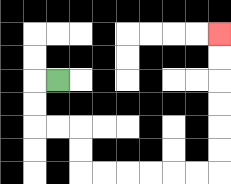{'start': '[2, 3]', 'end': '[9, 1]', 'path_directions': 'L,D,D,R,R,D,D,R,R,R,R,R,R,U,U,U,U,U,U', 'path_coordinates': '[[2, 3], [1, 3], [1, 4], [1, 5], [2, 5], [3, 5], [3, 6], [3, 7], [4, 7], [5, 7], [6, 7], [7, 7], [8, 7], [9, 7], [9, 6], [9, 5], [9, 4], [9, 3], [9, 2], [9, 1]]'}